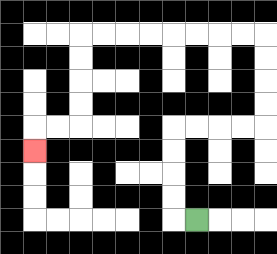{'start': '[8, 9]', 'end': '[1, 6]', 'path_directions': 'L,U,U,U,U,R,R,R,R,U,U,U,U,L,L,L,L,L,L,L,L,D,D,D,D,L,L,D', 'path_coordinates': '[[8, 9], [7, 9], [7, 8], [7, 7], [7, 6], [7, 5], [8, 5], [9, 5], [10, 5], [11, 5], [11, 4], [11, 3], [11, 2], [11, 1], [10, 1], [9, 1], [8, 1], [7, 1], [6, 1], [5, 1], [4, 1], [3, 1], [3, 2], [3, 3], [3, 4], [3, 5], [2, 5], [1, 5], [1, 6]]'}